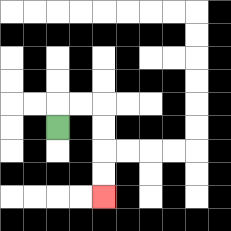{'start': '[2, 5]', 'end': '[4, 8]', 'path_directions': 'U,R,R,D,D,D,D', 'path_coordinates': '[[2, 5], [2, 4], [3, 4], [4, 4], [4, 5], [4, 6], [4, 7], [4, 8]]'}